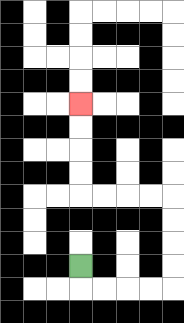{'start': '[3, 11]', 'end': '[3, 4]', 'path_directions': 'D,R,R,R,R,U,U,U,U,L,L,L,L,U,U,U,U', 'path_coordinates': '[[3, 11], [3, 12], [4, 12], [5, 12], [6, 12], [7, 12], [7, 11], [7, 10], [7, 9], [7, 8], [6, 8], [5, 8], [4, 8], [3, 8], [3, 7], [3, 6], [3, 5], [3, 4]]'}